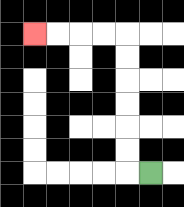{'start': '[6, 7]', 'end': '[1, 1]', 'path_directions': 'L,U,U,U,U,U,U,L,L,L,L', 'path_coordinates': '[[6, 7], [5, 7], [5, 6], [5, 5], [5, 4], [5, 3], [5, 2], [5, 1], [4, 1], [3, 1], [2, 1], [1, 1]]'}